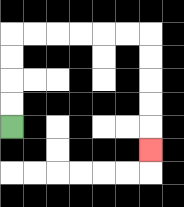{'start': '[0, 5]', 'end': '[6, 6]', 'path_directions': 'U,U,U,U,R,R,R,R,R,R,D,D,D,D,D', 'path_coordinates': '[[0, 5], [0, 4], [0, 3], [0, 2], [0, 1], [1, 1], [2, 1], [3, 1], [4, 1], [5, 1], [6, 1], [6, 2], [6, 3], [6, 4], [6, 5], [6, 6]]'}